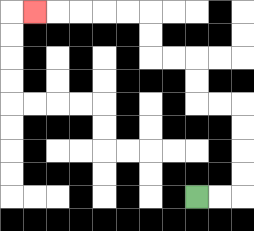{'start': '[8, 8]', 'end': '[1, 0]', 'path_directions': 'R,R,U,U,U,U,L,L,U,U,L,L,U,U,L,L,L,L,L', 'path_coordinates': '[[8, 8], [9, 8], [10, 8], [10, 7], [10, 6], [10, 5], [10, 4], [9, 4], [8, 4], [8, 3], [8, 2], [7, 2], [6, 2], [6, 1], [6, 0], [5, 0], [4, 0], [3, 0], [2, 0], [1, 0]]'}